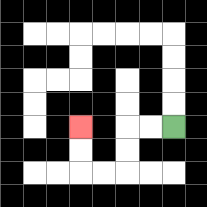{'start': '[7, 5]', 'end': '[3, 5]', 'path_directions': 'L,L,D,D,L,L,U,U', 'path_coordinates': '[[7, 5], [6, 5], [5, 5], [5, 6], [5, 7], [4, 7], [3, 7], [3, 6], [3, 5]]'}